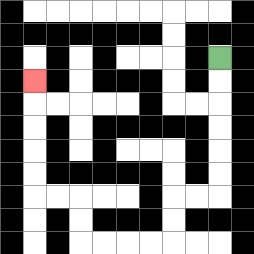{'start': '[9, 2]', 'end': '[1, 3]', 'path_directions': 'D,D,D,D,D,D,L,L,D,D,L,L,L,L,U,U,L,L,U,U,U,U,U', 'path_coordinates': '[[9, 2], [9, 3], [9, 4], [9, 5], [9, 6], [9, 7], [9, 8], [8, 8], [7, 8], [7, 9], [7, 10], [6, 10], [5, 10], [4, 10], [3, 10], [3, 9], [3, 8], [2, 8], [1, 8], [1, 7], [1, 6], [1, 5], [1, 4], [1, 3]]'}